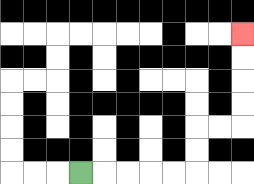{'start': '[3, 7]', 'end': '[10, 1]', 'path_directions': 'R,R,R,R,R,U,U,R,R,U,U,U,U', 'path_coordinates': '[[3, 7], [4, 7], [5, 7], [6, 7], [7, 7], [8, 7], [8, 6], [8, 5], [9, 5], [10, 5], [10, 4], [10, 3], [10, 2], [10, 1]]'}